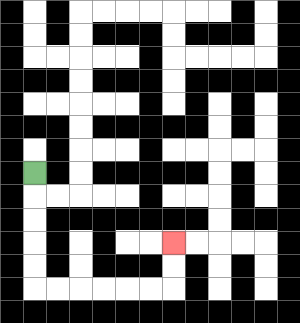{'start': '[1, 7]', 'end': '[7, 10]', 'path_directions': 'D,D,D,D,D,R,R,R,R,R,R,U,U', 'path_coordinates': '[[1, 7], [1, 8], [1, 9], [1, 10], [1, 11], [1, 12], [2, 12], [3, 12], [4, 12], [5, 12], [6, 12], [7, 12], [7, 11], [7, 10]]'}